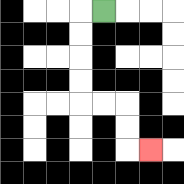{'start': '[4, 0]', 'end': '[6, 6]', 'path_directions': 'L,D,D,D,D,R,R,D,D,R', 'path_coordinates': '[[4, 0], [3, 0], [3, 1], [3, 2], [3, 3], [3, 4], [4, 4], [5, 4], [5, 5], [5, 6], [6, 6]]'}